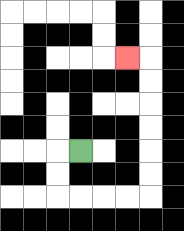{'start': '[3, 6]', 'end': '[5, 2]', 'path_directions': 'L,D,D,R,R,R,R,U,U,U,U,U,U,L', 'path_coordinates': '[[3, 6], [2, 6], [2, 7], [2, 8], [3, 8], [4, 8], [5, 8], [6, 8], [6, 7], [6, 6], [6, 5], [6, 4], [6, 3], [6, 2], [5, 2]]'}